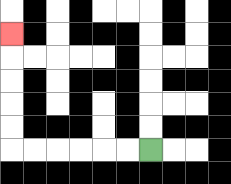{'start': '[6, 6]', 'end': '[0, 1]', 'path_directions': 'L,L,L,L,L,L,U,U,U,U,U', 'path_coordinates': '[[6, 6], [5, 6], [4, 6], [3, 6], [2, 6], [1, 6], [0, 6], [0, 5], [0, 4], [0, 3], [0, 2], [0, 1]]'}